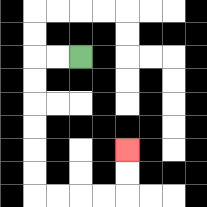{'start': '[3, 2]', 'end': '[5, 6]', 'path_directions': 'L,L,D,D,D,D,D,D,R,R,R,R,U,U', 'path_coordinates': '[[3, 2], [2, 2], [1, 2], [1, 3], [1, 4], [1, 5], [1, 6], [1, 7], [1, 8], [2, 8], [3, 8], [4, 8], [5, 8], [5, 7], [5, 6]]'}